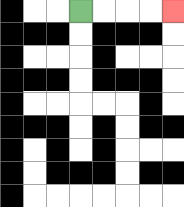{'start': '[3, 0]', 'end': '[7, 0]', 'path_directions': 'R,R,R,R', 'path_coordinates': '[[3, 0], [4, 0], [5, 0], [6, 0], [7, 0]]'}